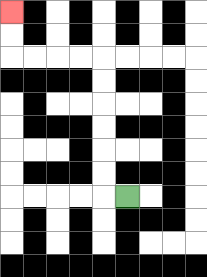{'start': '[5, 8]', 'end': '[0, 0]', 'path_directions': 'L,U,U,U,U,U,U,L,L,L,L,U,U', 'path_coordinates': '[[5, 8], [4, 8], [4, 7], [4, 6], [4, 5], [4, 4], [4, 3], [4, 2], [3, 2], [2, 2], [1, 2], [0, 2], [0, 1], [0, 0]]'}